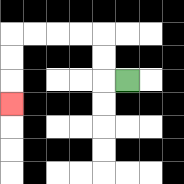{'start': '[5, 3]', 'end': '[0, 4]', 'path_directions': 'L,U,U,L,L,L,L,D,D,D', 'path_coordinates': '[[5, 3], [4, 3], [4, 2], [4, 1], [3, 1], [2, 1], [1, 1], [0, 1], [0, 2], [0, 3], [0, 4]]'}